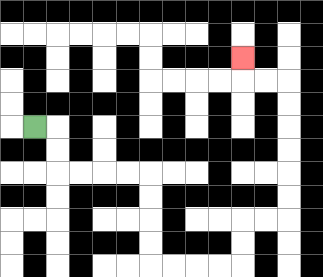{'start': '[1, 5]', 'end': '[10, 2]', 'path_directions': 'R,D,D,R,R,R,R,D,D,D,D,R,R,R,R,U,U,R,R,U,U,U,U,U,U,L,L,U', 'path_coordinates': '[[1, 5], [2, 5], [2, 6], [2, 7], [3, 7], [4, 7], [5, 7], [6, 7], [6, 8], [6, 9], [6, 10], [6, 11], [7, 11], [8, 11], [9, 11], [10, 11], [10, 10], [10, 9], [11, 9], [12, 9], [12, 8], [12, 7], [12, 6], [12, 5], [12, 4], [12, 3], [11, 3], [10, 3], [10, 2]]'}